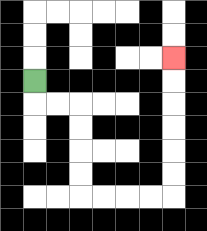{'start': '[1, 3]', 'end': '[7, 2]', 'path_directions': 'D,R,R,D,D,D,D,R,R,R,R,U,U,U,U,U,U', 'path_coordinates': '[[1, 3], [1, 4], [2, 4], [3, 4], [3, 5], [3, 6], [3, 7], [3, 8], [4, 8], [5, 8], [6, 8], [7, 8], [7, 7], [7, 6], [7, 5], [7, 4], [7, 3], [7, 2]]'}